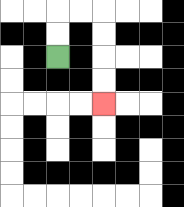{'start': '[2, 2]', 'end': '[4, 4]', 'path_directions': 'U,U,R,R,D,D,D,D', 'path_coordinates': '[[2, 2], [2, 1], [2, 0], [3, 0], [4, 0], [4, 1], [4, 2], [4, 3], [4, 4]]'}